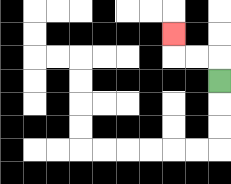{'start': '[9, 3]', 'end': '[7, 1]', 'path_directions': 'U,L,L,U', 'path_coordinates': '[[9, 3], [9, 2], [8, 2], [7, 2], [7, 1]]'}